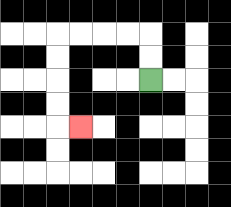{'start': '[6, 3]', 'end': '[3, 5]', 'path_directions': 'U,U,L,L,L,L,D,D,D,D,R', 'path_coordinates': '[[6, 3], [6, 2], [6, 1], [5, 1], [4, 1], [3, 1], [2, 1], [2, 2], [2, 3], [2, 4], [2, 5], [3, 5]]'}